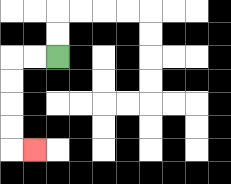{'start': '[2, 2]', 'end': '[1, 6]', 'path_directions': 'L,L,D,D,D,D,R', 'path_coordinates': '[[2, 2], [1, 2], [0, 2], [0, 3], [0, 4], [0, 5], [0, 6], [1, 6]]'}